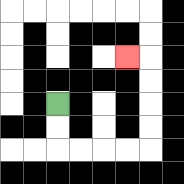{'start': '[2, 4]', 'end': '[5, 2]', 'path_directions': 'D,D,R,R,R,R,U,U,U,U,L', 'path_coordinates': '[[2, 4], [2, 5], [2, 6], [3, 6], [4, 6], [5, 6], [6, 6], [6, 5], [6, 4], [6, 3], [6, 2], [5, 2]]'}